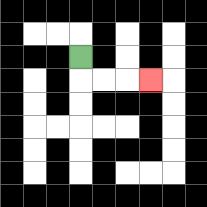{'start': '[3, 2]', 'end': '[6, 3]', 'path_directions': 'D,R,R,R', 'path_coordinates': '[[3, 2], [3, 3], [4, 3], [5, 3], [6, 3]]'}